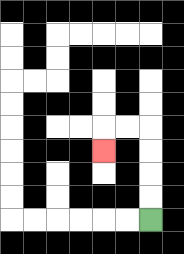{'start': '[6, 9]', 'end': '[4, 6]', 'path_directions': 'U,U,U,U,L,L,D', 'path_coordinates': '[[6, 9], [6, 8], [6, 7], [6, 6], [6, 5], [5, 5], [4, 5], [4, 6]]'}